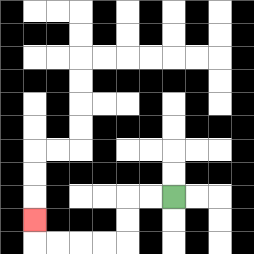{'start': '[7, 8]', 'end': '[1, 9]', 'path_directions': 'L,L,D,D,L,L,L,L,U', 'path_coordinates': '[[7, 8], [6, 8], [5, 8], [5, 9], [5, 10], [4, 10], [3, 10], [2, 10], [1, 10], [1, 9]]'}